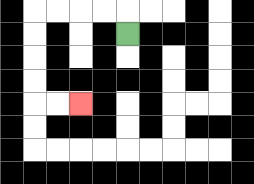{'start': '[5, 1]', 'end': '[3, 4]', 'path_directions': 'U,L,L,L,L,D,D,D,D,R,R', 'path_coordinates': '[[5, 1], [5, 0], [4, 0], [3, 0], [2, 0], [1, 0], [1, 1], [1, 2], [1, 3], [1, 4], [2, 4], [3, 4]]'}